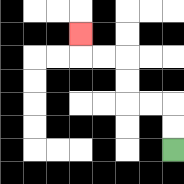{'start': '[7, 6]', 'end': '[3, 1]', 'path_directions': 'U,U,L,L,U,U,L,L,U', 'path_coordinates': '[[7, 6], [7, 5], [7, 4], [6, 4], [5, 4], [5, 3], [5, 2], [4, 2], [3, 2], [3, 1]]'}